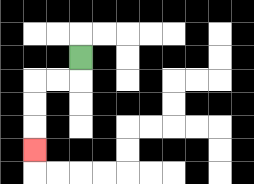{'start': '[3, 2]', 'end': '[1, 6]', 'path_directions': 'D,L,L,D,D,D', 'path_coordinates': '[[3, 2], [3, 3], [2, 3], [1, 3], [1, 4], [1, 5], [1, 6]]'}